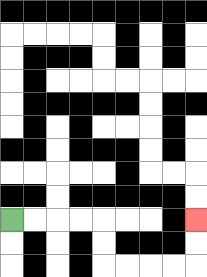{'start': '[0, 9]', 'end': '[8, 9]', 'path_directions': 'R,R,R,R,D,D,R,R,R,R,U,U', 'path_coordinates': '[[0, 9], [1, 9], [2, 9], [3, 9], [4, 9], [4, 10], [4, 11], [5, 11], [6, 11], [7, 11], [8, 11], [8, 10], [8, 9]]'}